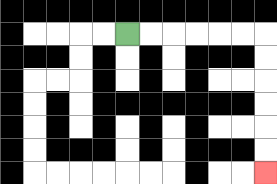{'start': '[5, 1]', 'end': '[11, 7]', 'path_directions': 'R,R,R,R,R,R,D,D,D,D,D,D', 'path_coordinates': '[[5, 1], [6, 1], [7, 1], [8, 1], [9, 1], [10, 1], [11, 1], [11, 2], [11, 3], [11, 4], [11, 5], [11, 6], [11, 7]]'}